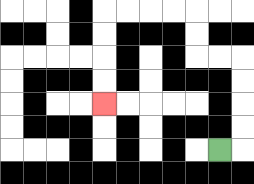{'start': '[9, 6]', 'end': '[4, 4]', 'path_directions': 'R,U,U,U,U,L,L,U,U,L,L,L,L,D,D,D,D', 'path_coordinates': '[[9, 6], [10, 6], [10, 5], [10, 4], [10, 3], [10, 2], [9, 2], [8, 2], [8, 1], [8, 0], [7, 0], [6, 0], [5, 0], [4, 0], [4, 1], [4, 2], [4, 3], [4, 4]]'}